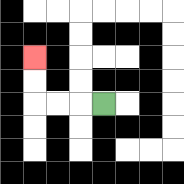{'start': '[4, 4]', 'end': '[1, 2]', 'path_directions': 'L,L,L,U,U', 'path_coordinates': '[[4, 4], [3, 4], [2, 4], [1, 4], [1, 3], [1, 2]]'}